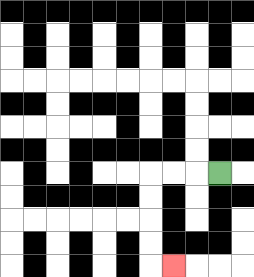{'start': '[9, 7]', 'end': '[7, 11]', 'path_directions': 'L,L,L,D,D,D,D,R', 'path_coordinates': '[[9, 7], [8, 7], [7, 7], [6, 7], [6, 8], [6, 9], [6, 10], [6, 11], [7, 11]]'}